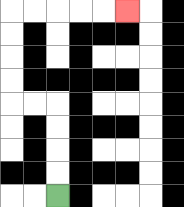{'start': '[2, 8]', 'end': '[5, 0]', 'path_directions': 'U,U,U,U,L,L,U,U,U,U,R,R,R,R,R', 'path_coordinates': '[[2, 8], [2, 7], [2, 6], [2, 5], [2, 4], [1, 4], [0, 4], [0, 3], [0, 2], [0, 1], [0, 0], [1, 0], [2, 0], [3, 0], [4, 0], [5, 0]]'}